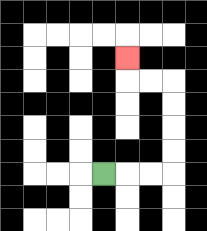{'start': '[4, 7]', 'end': '[5, 2]', 'path_directions': 'R,R,R,U,U,U,U,L,L,U', 'path_coordinates': '[[4, 7], [5, 7], [6, 7], [7, 7], [7, 6], [7, 5], [7, 4], [7, 3], [6, 3], [5, 3], [5, 2]]'}